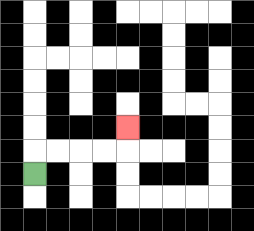{'start': '[1, 7]', 'end': '[5, 5]', 'path_directions': 'U,R,R,R,R,U', 'path_coordinates': '[[1, 7], [1, 6], [2, 6], [3, 6], [4, 6], [5, 6], [5, 5]]'}